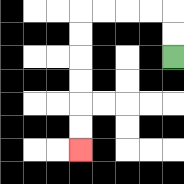{'start': '[7, 2]', 'end': '[3, 6]', 'path_directions': 'U,U,L,L,L,L,D,D,D,D,D,D', 'path_coordinates': '[[7, 2], [7, 1], [7, 0], [6, 0], [5, 0], [4, 0], [3, 0], [3, 1], [3, 2], [3, 3], [3, 4], [3, 5], [3, 6]]'}